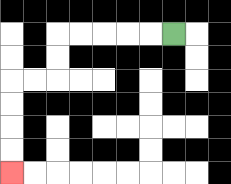{'start': '[7, 1]', 'end': '[0, 7]', 'path_directions': 'L,L,L,L,L,D,D,L,L,D,D,D,D', 'path_coordinates': '[[7, 1], [6, 1], [5, 1], [4, 1], [3, 1], [2, 1], [2, 2], [2, 3], [1, 3], [0, 3], [0, 4], [0, 5], [0, 6], [0, 7]]'}